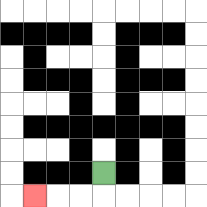{'start': '[4, 7]', 'end': '[1, 8]', 'path_directions': 'D,L,L,L', 'path_coordinates': '[[4, 7], [4, 8], [3, 8], [2, 8], [1, 8]]'}